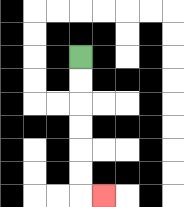{'start': '[3, 2]', 'end': '[4, 8]', 'path_directions': 'D,D,D,D,D,D,R', 'path_coordinates': '[[3, 2], [3, 3], [3, 4], [3, 5], [3, 6], [3, 7], [3, 8], [4, 8]]'}